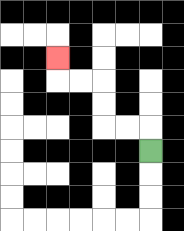{'start': '[6, 6]', 'end': '[2, 2]', 'path_directions': 'U,L,L,U,U,L,L,U', 'path_coordinates': '[[6, 6], [6, 5], [5, 5], [4, 5], [4, 4], [4, 3], [3, 3], [2, 3], [2, 2]]'}